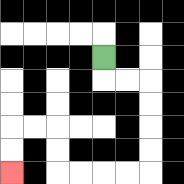{'start': '[4, 2]', 'end': '[0, 7]', 'path_directions': 'D,R,R,D,D,D,D,L,L,L,L,U,U,L,L,D,D', 'path_coordinates': '[[4, 2], [4, 3], [5, 3], [6, 3], [6, 4], [6, 5], [6, 6], [6, 7], [5, 7], [4, 7], [3, 7], [2, 7], [2, 6], [2, 5], [1, 5], [0, 5], [0, 6], [0, 7]]'}